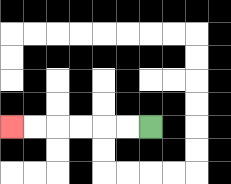{'start': '[6, 5]', 'end': '[0, 5]', 'path_directions': 'L,L,L,L,L,L', 'path_coordinates': '[[6, 5], [5, 5], [4, 5], [3, 5], [2, 5], [1, 5], [0, 5]]'}